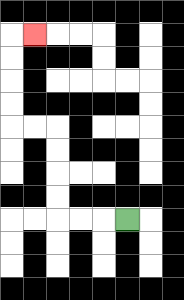{'start': '[5, 9]', 'end': '[1, 1]', 'path_directions': 'L,L,L,U,U,U,U,L,L,U,U,U,U,R', 'path_coordinates': '[[5, 9], [4, 9], [3, 9], [2, 9], [2, 8], [2, 7], [2, 6], [2, 5], [1, 5], [0, 5], [0, 4], [0, 3], [0, 2], [0, 1], [1, 1]]'}